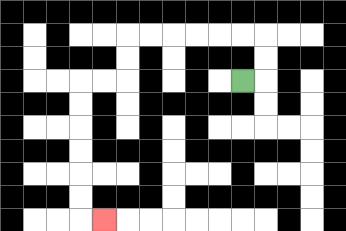{'start': '[10, 3]', 'end': '[4, 9]', 'path_directions': 'R,U,U,L,L,L,L,L,L,D,D,L,L,D,D,D,D,D,D,R', 'path_coordinates': '[[10, 3], [11, 3], [11, 2], [11, 1], [10, 1], [9, 1], [8, 1], [7, 1], [6, 1], [5, 1], [5, 2], [5, 3], [4, 3], [3, 3], [3, 4], [3, 5], [3, 6], [3, 7], [3, 8], [3, 9], [4, 9]]'}